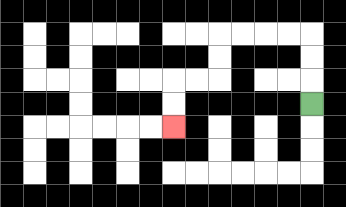{'start': '[13, 4]', 'end': '[7, 5]', 'path_directions': 'U,U,U,L,L,L,L,D,D,L,L,D,D', 'path_coordinates': '[[13, 4], [13, 3], [13, 2], [13, 1], [12, 1], [11, 1], [10, 1], [9, 1], [9, 2], [9, 3], [8, 3], [7, 3], [7, 4], [7, 5]]'}